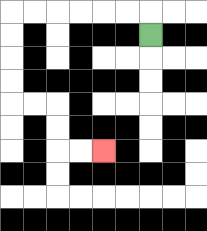{'start': '[6, 1]', 'end': '[4, 6]', 'path_directions': 'U,L,L,L,L,L,L,D,D,D,D,R,R,D,D,R,R', 'path_coordinates': '[[6, 1], [6, 0], [5, 0], [4, 0], [3, 0], [2, 0], [1, 0], [0, 0], [0, 1], [0, 2], [0, 3], [0, 4], [1, 4], [2, 4], [2, 5], [2, 6], [3, 6], [4, 6]]'}